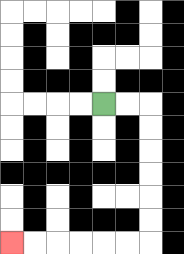{'start': '[4, 4]', 'end': '[0, 10]', 'path_directions': 'R,R,D,D,D,D,D,D,L,L,L,L,L,L', 'path_coordinates': '[[4, 4], [5, 4], [6, 4], [6, 5], [6, 6], [6, 7], [6, 8], [6, 9], [6, 10], [5, 10], [4, 10], [3, 10], [2, 10], [1, 10], [0, 10]]'}